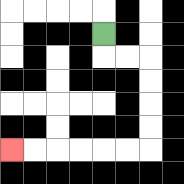{'start': '[4, 1]', 'end': '[0, 6]', 'path_directions': 'D,R,R,D,D,D,D,L,L,L,L,L,L', 'path_coordinates': '[[4, 1], [4, 2], [5, 2], [6, 2], [6, 3], [6, 4], [6, 5], [6, 6], [5, 6], [4, 6], [3, 6], [2, 6], [1, 6], [0, 6]]'}